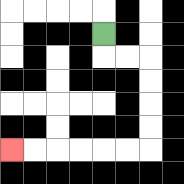{'start': '[4, 1]', 'end': '[0, 6]', 'path_directions': 'D,R,R,D,D,D,D,L,L,L,L,L,L', 'path_coordinates': '[[4, 1], [4, 2], [5, 2], [6, 2], [6, 3], [6, 4], [6, 5], [6, 6], [5, 6], [4, 6], [3, 6], [2, 6], [1, 6], [0, 6]]'}